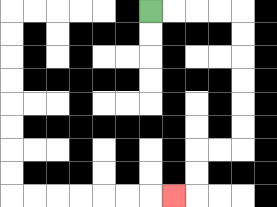{'start': '[6, 0]', 'end': '[7, 8]', 'path_directions': 'R,R,R,R,D,D,D,D,D,D,L,L,D,D,L', 'path_coordinates': '[[6, 0], [7, 0], [8, 0], [9, 0], [10, 0], [10, 1], [10, 2], [10, 3], [10, 4], [10, 5], [10, 6], [9, 6], [8, 6], [8, 7], [8, 8], [7, 8]]'}